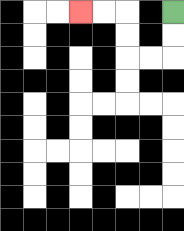{'start': '[7, 0]', 'end': '[3, 0]', 'path_directions': 'D,D,L,L,U,U,L,L', 'path_coordinates': '[[7, 0], [7, 1], [7, 2], [6, 2], [5, 2], [5, 1], [5, 0], [4, 0], [3, 0]]'}